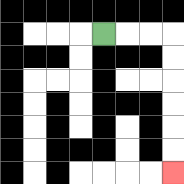{'start': '[4, 1]', 'end': '[7, 7]', 'path_directions': 'R,R,R,D,D,D,D,D,D', 'path_coordinates': '[[4, 1], [5, 1], [6, 1], [7, 1], [7, 2], [7, 3], [7, 4], [7, 5], [7, 6], [7, 7]]'}